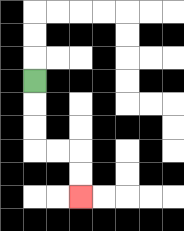{'start': '[1, 3]', 'end': '[3, 8]', 'path_directions': 'D,D,D,R,R,D,D', 'path_coordinates': '[[1, 3], [1, 4], [1, 5], [1, 6], [2, 6], [3, 6], [3, 7], [3, 8]]'}